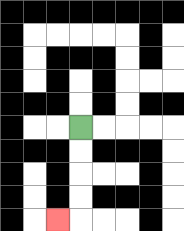{'start': '[3, 5]', 'end': '[2, 9]', 'path_directions': 'D,D,D,D,L', 'path_coordinates': '[[3, 5], [3, 6], [3, 7], [3, 8], [3, 9], [2, 9]]'}